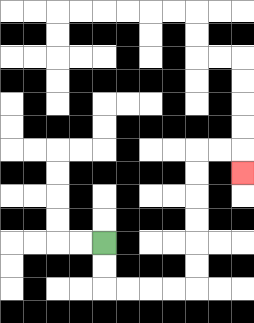{'start': '[4, 10]', 'end': '[10, 7]', 'path_directions': 'D,D,R,R,R,R,U,U,U,U,U,U,R,R,D', 'path_coordinates': '[[4, 10], [4, 11], [4, 12], [5, 12], [6, 12], [7, 12], [8, 12], [8, 11], [8, 10], [8, 9], [8, 8], [8, 7], [8, 6], [9, 6], [10, 6], [10, 7]]'}